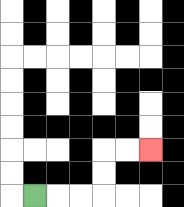{'start': '[1, 8]', 'end': '[6, 6]', 'path_directions': 'R,R,R,U,U,R,R', 'path_coordinates': '[[1, 8], [2, 8], [3, 8], [4, 8], [4, 7], [4, 6], [5, 6], [6, 6]]'}